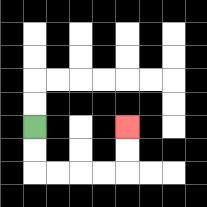{'start': '[1, 5]', 'end': '[5, 5]', 'path_directions': 'D,D,R,R,R,R,U,U', 'path_coordinates': '[[1, 5], [1, 6], [1, 7], [2, 7], [3, 7], [4, 7], [5, 7], [5, 6], [5, 5]]'}